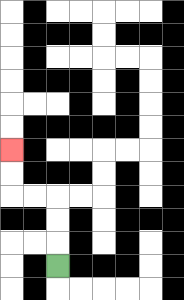{'start': '[2, 11]', 'end': '[0, 6]', 'path_directions': 'U,U,U,L,L,U,U', 'path_coordinates': '[[2, 11], [2, 10], [2, 9], [2, 8], [1, 8], [0, 8], [0, 7], [0, 6]]'}